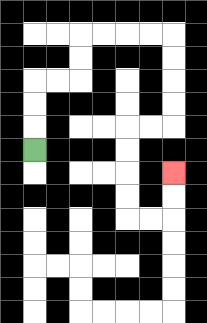{'start': '[1, 6]', 'end': '[7, 7]', 'path_directions': 'U,U,U,R,R,U,U,R,R,R,R,D,D,D,D,L,L,D,D,D,D,R,R,U,U', 'path_coordinates': '[[1, 6], [1, 5], [1, 4], [1, 3], [2, 3], [3, 3], [3, 2], [3, 1], [4, 1], [5, 1], [6, 1], [7, 1], [7, 2], [7, 3], [7, 4], [7, 5], [6, 5], [5, 5], [5, 6], [5, 7], [5, 8], [5, 9], [6, 9], [7, 9], [7, 8], [7, 7]]'}